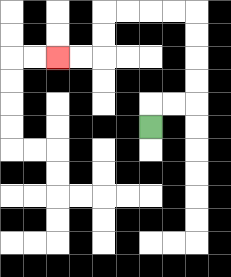{'start': '[6, 5]', 'end': '[2, 2]', 'path_directions': 'U,R,R,U,U,U,U,L,L,L,L,D,D,L,L', 'path_coordinates': '[[6, 5], [6, 4], [7, 4], [8, 4], [8, 3], [8, 2], [8, 1], [8, 0], [7, 0], [6, 0], [5, 0], [4, 0], [4, 1], [4, 2], [3, 2], [2, 2]]'}